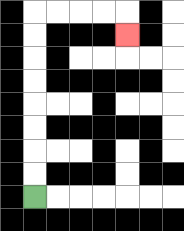{'start': '[1, 8]', 'end': '[5, 1]', 'path_directions': 'U,U,U,U,U,U,U,U,R,R,R,R,D', 'path_coordinates': '[[1, 8], [1, 7], [1, 6], [1, 5], [1, 4], [1, 3], [1, 2], [1, 1], [1, 0], [2, 0], [3, 0], [4, 0], [5, 0], [5, 1]]'}